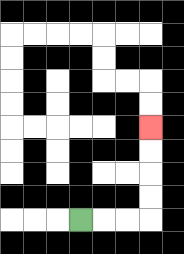{'start': '[3, 9]', 'end': '[6, 5]', 'path_directions': 'R,R,R,U,U,U,U', 'path_coordinates': '[[3, 9], [4, 9], [5, 9], [6, 9], [6, 8], [6, 7], [6, 6], [6, 5]]'}